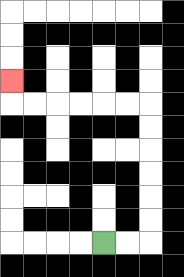{'start': '[4, 10]', 'end': '[0, 3]', 'path_directions': 'R,R,U,U,U,U,U,U,L,L,L,L,L,L,U', 'path_coordinates': '[[4, 10], [5, 10], [6, 10], [6, 9], [6, 8], [6, 7], [6, 6], [6, 5], [6, 4], [5, 4], [4, 4], [3, 4], [2, 4], [1, 4], [0, 4], [0, 3]]'}